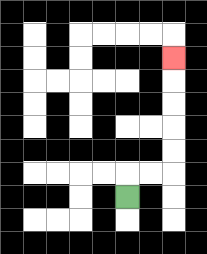{'start': '[5, 8]', 'end': '[7, 2]', 'path_directions': 'U,R,R,U,U,U,U,U', 'path_coordinates': '[[5, 8], [5, 7], [6, 7], [7, 7], [7, 6], [7, 5], [7, 4], [7, 3], [7, 2]]'}